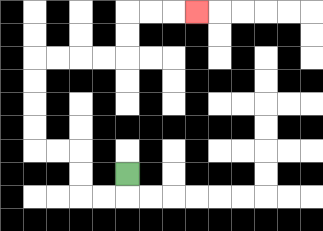{'start': '[5, 7]', 'end': '[8, 0]', 'path_directions': 'D,L,L,U,U,L,L,U,U,U,U,R,R,R,R,U,U,R,R,R', 'path_coordinates': '[[5, 7], [5, 8], [4, 8], [3, 8], [3, 7], [3, 6], [2, 6], [1, 6], [1, 5], [1, 4], [1, 3], [1, 2], [2, 2], [3, 2], [4, 2], [5, 2], [5, 1], [5, 0], [6, 0], [7, 0], [8, 0]]'}